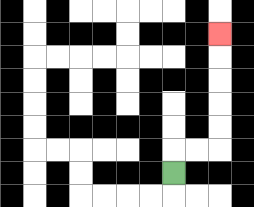{'start': '[7, 7]', 'end': '[9, 1]', 'path_directions': 'U,R,R,U,U,U,U,U', 'path_coordinates': '[[7, 7], [7, 6], [8, 6], [9, 6], [9, 5], [9, 4], [9, 3], [9, 2], [9, 1]]'}